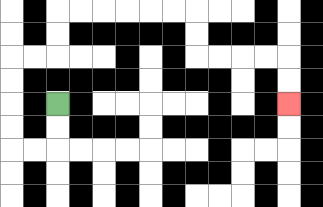{'start': '[2, 4]', 'end': '[12, 4]', 'path_directions': 'D,D,L,L,U,U,U,U,R,R,U,U,R,R,R,R,R,R,D,D,R,R,R,R,D,D', 'path_coordinates': '[[2, 4], [2, 5], [2, 6], [1, 6], [0, 6], [0, 5], [0, 4], [0, 3], [0, 2], [1, 2], [2, 2], [2, 1], [2, 0], [3, 0], [4, 0], [5, 0], [6, 0], [7, 0], [8, 0], [8, 1], [8, 2], [9, 2], [10, 2], [11, 2], [12, 2], [12, 3], [12, 4]]'}